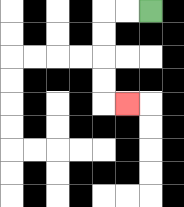{'start': '[6, 0]', 'end': '[5, 4]', 'path_directions': 'L,L,D,D,D,D,R', 'path_coordinates': '[[6, 0], [5, 0], [4, 0], [4, 1], [4, 2], [4, 3], [4, 4], [5, 4]]'}